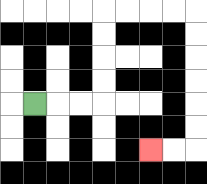{'start': '[1, 4]', 'end': '[6, 6]', 'path_directions': 'R,R,R,U,U,U,U,R,R,R,R,D,D,D,D,D,D,L,L', 'path_coordinates': '[[1, 4], [2, 4], [3, 4], [4, 4], [4, 3], [4, 2], [4, 1], [4, 0], [5, 0], [6, 0], [7, 0], [8, 0], [8, 1], [8, 2], [8, 3], [8, 4], [8, 5], [8, 6], [7, 6], [6, 6]]'}